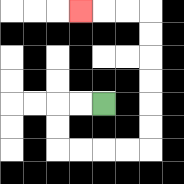{'start': '[4, 4]', 'end': '[3, 0]', 'path_directions': 'L,L,D,D,R,R,R,R,U,U,U,U,U,U,L,L,L', 'path_coordinates': '[[4, 4], [3, 4], [2, 4], [2, 5], [2, 6], [3, 6], [4, 6], [5, 6], [6, 6], [6, 5], [6, 4], [6, 3], [6, 2], [6, 1], [6, 0], [5, 0], [4, 0], [3, 0]]'}